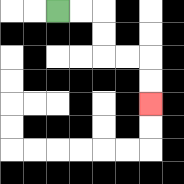{'start': '[2, 0]', 'end': '[6, 4]', 'path_directions': 'R,R,D,D,R,R,D,D', 'path_coordinates': '[[2, 0], [3, 0], [4, 0], [4, 1], [4, 2], [5, 2], [6, 2], [6, 3], [6, 4]]'}